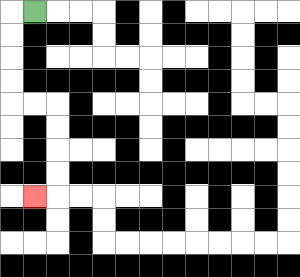{'start': '[1, 0]', 'end': '[1, 8]', 'path_directions': 'L,D,D,D,D,R,R,D,D,D,D,L', 'path_coordinates': '[[1, 0], [0, 0], [0, 1], [0, 2], [0, 3], [0, 4], [1, 4], [2, 4], [2, 5], [2, 6], [2, 7], [2, 8], [1, 8]]'}